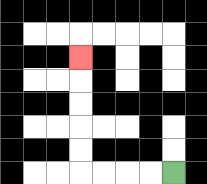{'start': '[7, 7]', 'end': '[3, 2]', 'path_directions': 'L,L,L,L,U,U,U,U,U', 'path_coordinates': '[[7, 7], [6, 7], [5, 7], [4, 7], [3, 7], [3, 6], [3, 5], [3, 4], [3, 3], [3, 2]]'}